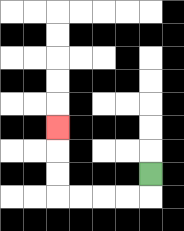{'start': '[6, 7]', 'end': '[2, 5]', 'path_directions': 'D,L,L,L,L,U,U,U', 'path_coordinates': '[[6, 7], [6, 8], [5, 8], [4, 8], [3, 8], [2, 8], [2, 7], [2, 6], [2, 5]]'}